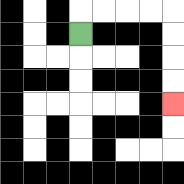{'start': '[3, 1]', 'end': '[7, 4]', 'path_directions': 'U,R,R,R,R,D,D,D,D', 'path_coordinates': '[[3, 1], [3, 0], [4, 0], [5, 0], [6, 0], [7, 0], [7, 1], [7, 2], [7, 3], [7, 4]]'}